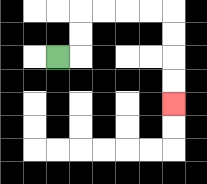{'start': '[2, 2]', 'end': '[7, 4]', 'path_directions': 'R,U,U,R,R,R,R,D,D,D,D', 'path_coordinates': '[[2, 2], [3, 2], [3, 1], [3, 0], [4, 0], [5, 0], [6, 0], [7, 0], [7, 1], [7, 2], [7, 3], [7, 4]]'}